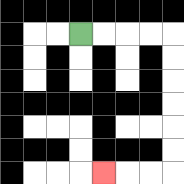{'start': '[3, 1]', 'end': '[4, 7]', 'path_directions': 'R,R,R,R,D,D,D,D,D,D,L,L,L', 'path_coordinates': '[[3, 1], [4, 1], [5, 1], [6, 1], [7, 1], [7, 2], [7, 3], [7, 4], [7, 5], [7, 6], [7, 7], [6, 7], [5, 7], [4, 7]]'}